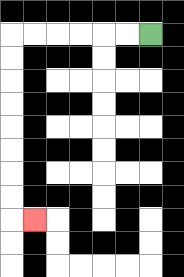{'start': '[6, 1]', 'end': '[1, 9]', 'path_directions': 'L,L,L,L,L,L,D,D,D,D,D,D,D,D,R', 'path_coordinates': '[[6, 1], [5, 1], [4, 1], [3, 1], [2, 1], [1, 1], [0, 1], [0, 2], [0, 3], [0, 4], [0, 5], [0, 6], [0, 7], [0, 8], [0, 9], [1, 9]]'}